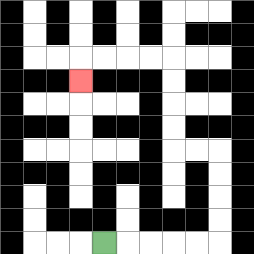{'start': '[4, 10]', 'end': '[3, 3]', 'path_directions': 'R,R,R,R,R,U,U,U,U,L,L,U,U,U,U,L,L,L,L,D', 'path_coordinates': '[[4, 10], [5, 10], [6, 10], [7, 10], [8, 10], [9, 10], [9, 9], [9, 8], [9, 7], [9, 6], [8, 6], [7, 6], [7, 5], [7, 4], [7, 3], [7, 2], [6, 2], [5, 2], [4, 2], [3, 2], [3, 3]]'}